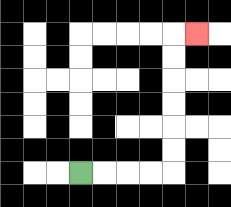{'start': '[3, 7]', 'end': '[8, 1]', 'path_directions': 'R,R,R,R,U,U,U,U,U,U,R', 'path_coordinates': '[[3, 7], [4, 7], [5, 7], [6, 7], [7, 7], [7, 6], [7, 5], [7, 4], [7, 3], [7, 2], [7, 1], [8, 1]]'}